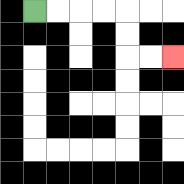{'start': '[1, 0]', 'end': '[7, 2]', 'path_directions': 'R,R,R,R,D,D,R,R', 'path_coordinates': '[[1, 0], [2, 0], [3, 0], [4, 0], [5, 0], [5, 1], [5, 2], [6, 2], [7, 2]]'}